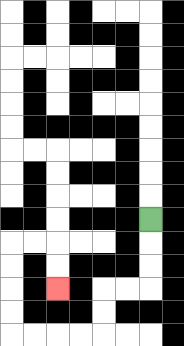{'start': '[6, 9]', 'end': '[2, 12]', 'path_directions': 'D,D,D,L,L,D,D,L,L,L,L,U,U,U,U,R,R,D,D', 'path_coordinates': '[[6, 9], [6, 10], [6, 11], [6, 12], [5, 12], [4, 12], [4, 13], [4, 14], [3, 14], [2, 14], [1, 14], [0, 14], [0, 13], [0, 12], [0, 11], [0, 10], [1, 10], [2, 10], [2, 11], [2, 12]]'}